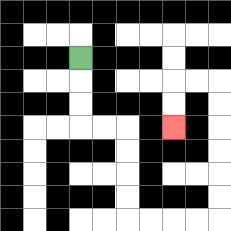{'start': '[3, 2]', 'end': '[7, 5]', 'path_directions': 'D,D,D,R,R,D,D,D,D,R,R,R,R,U,U,U,U,U,U,L,L,D,D', 'path_coordinates': '[[3, 2], [3, 3], [3, 4], [3, 5], [4, 5], [5, 5], [5, 6], [5, 7], [5, 8], [5, 9], [6, 9], [7, 9], [8, 9], [9, 9], [9, 8], [9, 7], [9, 6], [9, 5], [9, 4], [9, 3], [8, 3], [7, 3], [7, 4], [7, 5]]'}